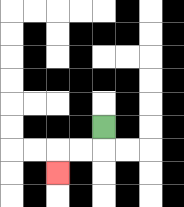{'start': '[4, 5]', 'end': '[2, 7]', 'path_directions': 'D,L,L,D', 'path_coordinates': '[[4, 5], [4, 6], [3, 6], [2, 6], [2, 7]]'}